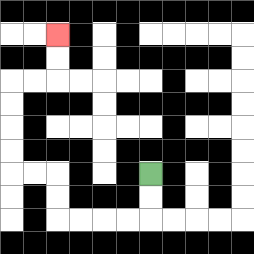{'start': '[6, 7]', 'end': '[2, 1]', 'path_directions': 'D,D,L,L,L,L,U,U,L,L,U,U,U,U,R,R,U,U', 'path_coordinates': '[[6, 7], [6, 8], [6, 9], [5, 9], [4, 9], [3, 9], [2, 9], [2, 8], [2, 7], [1, 7], [0, 7], [0, 6], [0, 5], [0, 4], [0, 3], [1, 3], [2, 3], [2, 2], [2, 1]]'}